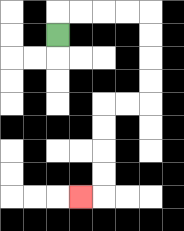{'start': '[2, 1]', 'end': '[3, 8]', 'path_directions': 'U,R,R,R,R,D,D,D,D,L,L,D,D,D,D,L', 'path_coordinates': '[[2, 1], [2, 0], [3, 0], [4, 0], [5, 0], [6, 0], [6, 1], [6, 2], [6, 3], [6, 4], [5, 4], [4, 4], [4, 5], [4, 6], [4, 7], [4, 8], [3, 8]]'}